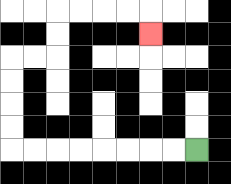{'start': '[8, 6]', 'end': '[6, 1]', 'path_directions': 'L,L,L,L,L,L,L,L,U,U,U,U,R,R,U,U,R,R,R,R,D', 'path_coordinates': '[[8, 6], [7, 6], [6, 6], [5, 6], [4, 6], [3, 6], [2, 6], [1, 6], [0, 6], [0, 5], [0, 4], [0, 3], [0, 2], [1, 2], [2, 2], [2, 1], [2, 0], [3, 0], [4, 0], [5, 0], [6, 0], [6, 1]]'}